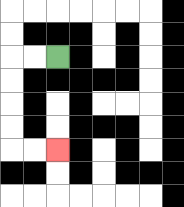{'start': '[2, 2]', 'end': '[2, 6]', 'path_directions': 'L,L,D,D,D,D,R,R', 'path_coordinates': '[[2, 2], [1, 2], [0, 2], [0, 3], [0, 4], [0, 5], [0, 6], [1, 6], [2, 6]]'}